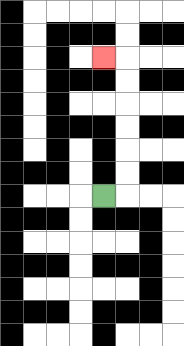{'start': '[4, 8]', 'end': '[4, 2]', 'path_directions': 'R,U,U,U,U,U,U,L', 'path_coordinates': '[[4, 8], [5, 8], [5, 7], [5, 6], [5, 5], [5, 4], [5, 3], [5, 2], [4, 2]]'}